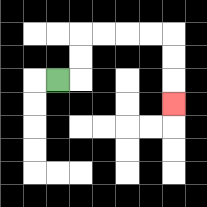{'start': '[2, 3]', 'end': '[7, 4]', 'path_directions': 'R,U,U,R,R,R,R,D,D,D', 'path_coordinates': '[[2, 3], [3, 3], [3, 2], [3, 1], [4, 1], [5, 1], [6, 1], [7, 1], [7, 2], [7, 3], [7, 4]]'}